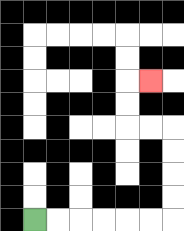{'start': '[1, 9]', 'end': '[6, 3]', 'path_directions': 'R,R,R,R,R,R,U,U,U,U,L,L,U,U,R', 'path_coordinates': '[[1, 9], [2, 9], [3, 9], [4, 9], [5, 9], [6, 9], [7, 9], [7, 8], [7, 7], [7, 6], [7, 5], [6, 5], [5, 5], [5, 4], [5, 3], [6, 3]]'}